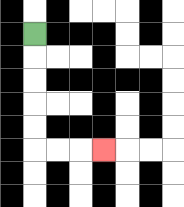{'start': '[1, 1]', 'end': '[4, 6]', 'path_directions': 'D,D,D,D,D,R,R,R', 'path_coordinates': '[[1, 1], [1, 2], [1, 3], [1, 4], [1, 5], [1, 6], [2, 6], [3, 6], [4, 6]]'}